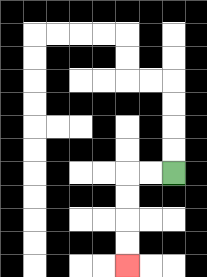{'start': '[7, 7]', 'end': '[5, 11]', 'path_directions': 'L,L,D,D,D,D', 'path_coordinates': '[[7, 7], [6, 7], [5, 7], [5, 8], [5, 9], [5, 10], [5, 11]]'}